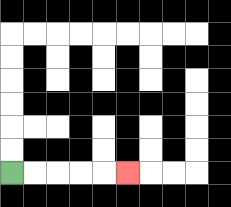{'start': '[0, 7]', 'end': '[5, 7]', 'path_directions': 'R,R,R,R,R', 'path_coordinates': '[[0, 7], [1, 7], [2, 7], [3, 7], [4, 7], [5, 7]]'}